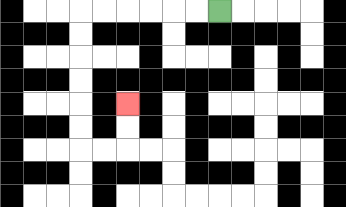{'start': '[9, 0]', 'end': '[5, 4]', 'path_directions': 'L,L,L,L,L,L,D,D,D,D,D,D,R,R,U,U', 'path_coordinates': '[[9, 0], [8, 0], [7, 0], [6, 0], [5, 0], [4, 0], [3, 0], [3, 1], [3, 2], [3, 3], [3, 4], [3, 5], [3, 6], [4, 6], [5, 6], [5, 5], [5, 4]]'}